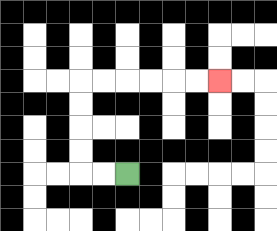{'start': '[5, 7]', 'end': '[9, 3]', 'path_directions': 'L,L,U,U,U,U,R,R,R,R,R,R', 'path_coordinates': '[[5, 7], [4, 7], [3, 7], [3, 6], [3, 5], [3, 4], [3, 3], [4, 3], [5, 3], [6, 3], [7, 3], [8, 3], [9, 3]]'}